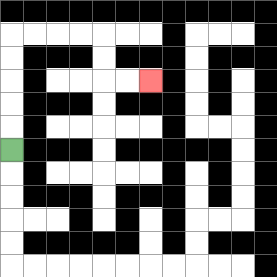{'start': '[0, 6]', 'end': '[6, 3]', 'path_directions': 'U,U,U,U,U,R,R,R,R,D,D,R,R', 'path_coordinates': '[[0, 6], [0, 5], [0, 4], [0, 3], [0, 2], [0, 1], [1, 1], [2, 1], [3, 1], [4, 1], [4, 2], [4, 3], [5, 3], [6, 3]]'}